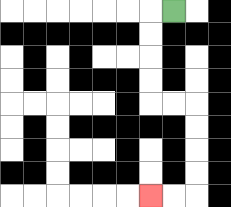{'start': '[7, 0]', 'end': '[6, 8]', 'path_directions': 'L,D,D,D,D,R,R,D,D,D,D,L,L', 'path_coordinates': '[[7, 0], [6, 0], [6, 1], [6, 2], [6, 3], [6, 4], [7, 4], [8, 4], [8, 5], [8, 6], [8, 7], [8, 8], [7, 8], [6, 8]]'}